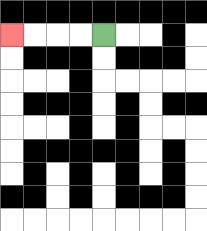{'start': '[4, 1]', 'end': '[0, 1]', 'path_directions': 'L,L,L,L', 'path_coordinates': '[[4, 1], [3, 1], [2, 1], [1, 1], [0, 1]]'}